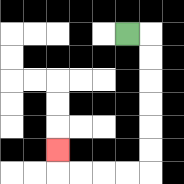{'start': '[5, 1]', 'end': '[2, 6]', 'path_directions': 'R,D,D,D,D,D,D,L,L,L,L,U', 'path_coordinates': '[[5, 1], [6, 1], [6, 2], [6, 3], [6, 4], [6, 5], [6, 6], [6, 7], [5, 7], [4, 7], [3, 7], [2, 7], [2, 6]]'}